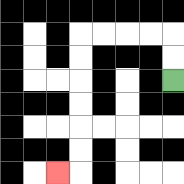{'start': '[7, 3]', 'end': '[2, 7]', 'path_directions': 'U,U,L,L,L,L,D,D,D,D,D,D,L', 'path_coordinates': '[[7, 3], [7, 2], [7, 1], [6, 1], [5, 1], [4, 1], [3, 1], [3, 2], [3, 3], [3, 4], [3, 5], [3, 6], [3, 7], [2, 7]]'}